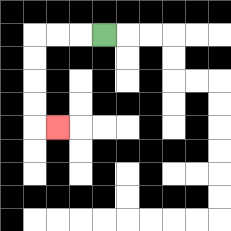{'start': '[4, 1]', 'end': '[2, 5]', 'path_directions': 'L,L,L,D,D,D,D,R', 'path_coordinates': '[[4, 1], [3, 1], [2, 1], [1, 1], [1, 2], [1, 3], [1, 4], [1, 5], [2, 5]]'}